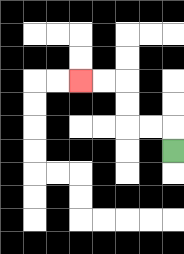{'start': '[7, 6]', 'end': '[3, 3]', 'path_directions': 'U,L,L,U,U,L,L', 'path_coordinates': '[[7, 6], [7, 5], [6, 5], [5, 5], [5, 4], [5, 3], [4, 3], [3, 3]]'}